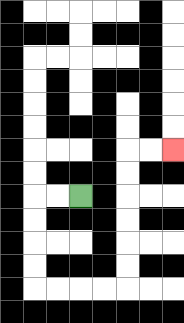{'start': '[3, 8]', 'end': '[7, 6]', 'path_directions': 'L,L,D,D,D,D,R,R,R,R,U,U,U,U,U,U,R,R', 'path_coordinates': '[[3, 8], [2, 8], [1, 8], [1, 9], [1, 10], [1, 11], [1, 12], [2, 12], [3, 12], [4, 12], [5, 12], [5, 11], [5, 10], [5, 9], [5, 8], [5, 7], [5, 6], [6, 6], [7, 6]]'}